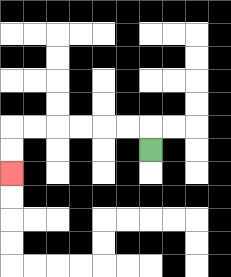{'start': '[6, 6]', 'end': '[0, 7]', 'path_directions': 'U,L,L,L,L,L,L,D,D', 'path_coordinates': '[[6, 6], [6, 5], [5, 5], [4, 5], [3, 5], [2, 5], [1, 5], [0, 5], [0, 6], [0, 7]]'}